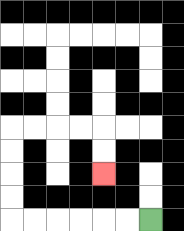{'start': '[6, 9]', 'end': '[4, 7]', 'path_directions': 'L,L,L,L,L,L,U,U,U,U,R,R,R,R,D,D', 'path_coordinates': '[[6, 9], [5, 9], [4, 9], [3, 9], [2, 9], [1, 9], [0, 9], [0, 8], [0, 7], [0, 6], [0, 5], [1, 5], [2, 5], [3, 5], [4, 5], [4, 6], [4, 7]]'}